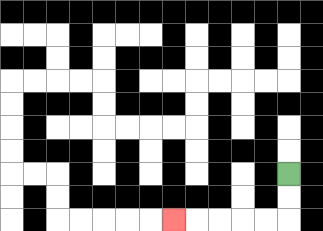{'start': '[12, 7]', 'end': '[7, 9]', 'path_directions': 'D,D,L,L,L,L,L', 'path_coordinates': '[[12, 7], [12, 8], [12, 9], [11, 9], [10, 9], [9, 9], [8, 9], [7, 9]]'}